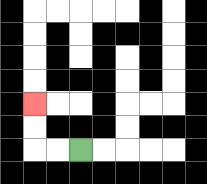{'start': '[3, 6]', 'end': '[1, 4]', 'path_directions': 'L,L,U,U', 'path_coordinates': '[[3, 6], [2, 6], [1, 6], [1, 5], [1, 4]]'}